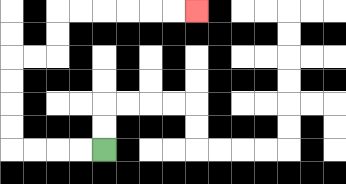{'start': '[4, 6]', 'end': '[8, 0]', 'path_directions': 'L,L,L,L,U,U,U,U,R,R,U,U,R,R,R,R,R,R', 'path_coordinates': '[[4, 6], [3, 6], [2, 6], [1, 6], [0, 6], [0, 5], [0, 4], [0, 3], [0, 2], [1, 2], [2, 2], [2, 1], [2, 0], [3, 0], [4, 0], [5, 0], [6, 0], [7, 0], [8, 0]]'}